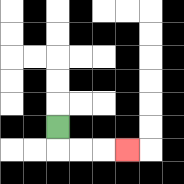{'start': '[2, 5]', 'end': '[5, 6]', 'path_directions': 'D,R,R,R', 'path_coordinates': '[[2, 5], [2, 6], [3, 6], [4, 6], [5, 6]]'}